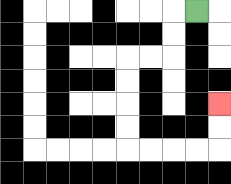{'start': '[8, 0]', 'end': '[9, 4]', 'path_directions': 'L,D,D,L,L,D,D,D,D,R,R,R,R,U,U', 'path_coordinates': '[[8, 0], [7, 0], [7, 1], [7, 2], [6, 2], [5, 2], [5, 3], [5, 4], [5, 5], [5, 6], [6, 6], [7, 6], [8, 6], [9, 6], [9, 5], [9, 4]]'}